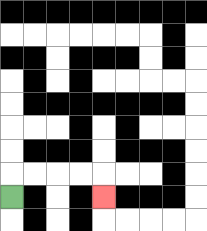{'start': '[0, 8]', 'end': '[4, 8]', 'path_directions': 'U,R,R,R,R,D', 'path_coordinates': '[[0, 8], [0, 7], [1, 7], [2, 7], [3, 7], [4, 7], [4, 8]]'}